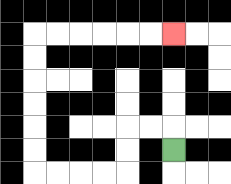{'start': '[7, 6]', 'end': '[7, 1]', 'path_directions': 'U,L,L,D,D,L,L,L,L,U,U,U,U,U,U,R,R,R,R,R,R', 'path_coordinates': '[[7, 6], [7, 5], [6, 5], [5, 5], [5, 6], [5, 7], [4, 7], [3, 7], [2, 7], [1, 7], [1, 6], [1, 5], [1, 4], [1, 3], [1, 2], [1, 1], [2, 1], [3, 1], [4, 1], [5, 1], [6, 1], [7, 1]]'}